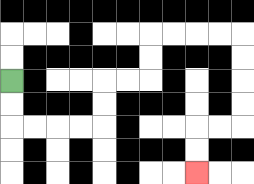{'start': '[0, 3]', 'end': '[8, 7]', 'path_directions': 'D,D,R,R,R,R,U,U,R,R,U,U,R,R,R,R,D,D,D,D,L,L,D,D', 'path_coordinates': '[[0, 3], [0, 4], [0, 5], [1, 5], [2, 5], [3, 5], [4, 5], [4, 4], [4, 3], [5, 3], [6, 3], [6, 2], [6, 1], [7, 1], [8, 1], [9, 1], [10, 1], [10, 2], [10, 3], [10, 4], [10, 5], [9, 5], [8, 5], [8, 6], [8, 7]]'}